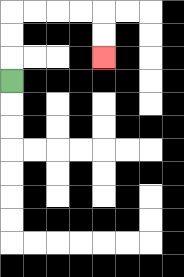{'start': '[0, 3]', 'end': '[4, 2]', 'path_directions': 'U,U,U,R,R,R,R,D,D', 'path_coordinates': '[[0, 3], [0, 2], [0, 1], [0, 0], [1, 0], [2, 0], [3, 0], [4, 0], [4, 1], [4, 2]]'}